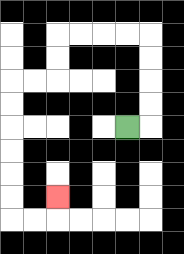{'start': '[5, 5]', 'end': '[2, 8]', 'path_directions': 'R,U,U,U,U,L,L,L,L,D,D,L,L,D,D,D,D,D,D,R,R,U', 'path_coordinates': '[[5, 5], [6, 5], [6, 4], [6, 3], [6, 2], [6, 1], [5, 1], [4, 1], [3, 1], [2, 1], [2, 2], [2, 3], [1, 3], [0, 3], [0, 4], [0, 5], [0, 6], [0, 7], [0, 8], [0, 9], [1, 9], [2, 9], [2, 8]]'}